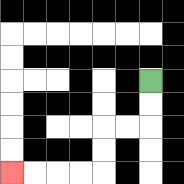{'start': '[6, 3]', 'end': '[0, 7]', 'path_directions': 'D,D,L,L,D,D,L,L,L,L', 'path_coordinates': '[[6, 3], [6, 4], [6, 5], [5, 5], [4, 5], [4, 6], [4, 7], [3, 7], [2, 7], [1, 7], [0, 7]]'}